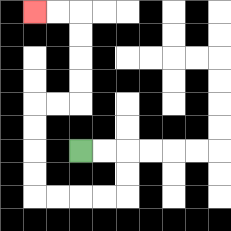{'start': '[3, 6]', 'end': '[1, 0]', 'path_directions': 'R,R,D,D,L,L,L,L,U,U,U,U,R,R,U,U,U,U,L,L', 'path_coordinates': '[[3, 6], [4, 6], [5, 6], [5, 7], [5, 8], [4, 8], [3, 8], [2, 8], [1, 8], [1, 7], [1, 6], [1, 5], [1, 4], [2, 4], [3, 4], [3, 3], [3, 2], [3, 1], [3, 0], [2, 0], [1, 0]]'}